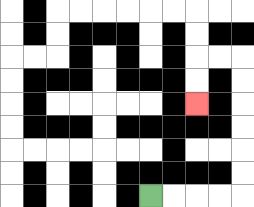{'start': '[6, 8]', 'end': '[8, 4]', 'path_directions': 'R,R,R,R,U,U,U,U,U,U,L,L,D,D', 'path_coordinates': '[[6, 8], [7, 8], [8, 8], [9, 8], [10, 8], [10, 7], [10, 6], [10, 5], [10, 4], [10, 3], [10, 2], [9, 2], [8, 2], [8, 3], [8, 4]]'}